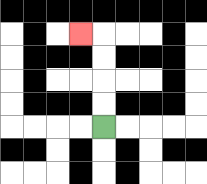{'start': '[4, 5]', 'end': '[3, 1]', 'path_directions': 'U,U,U,U,L', 'path_coordinates': '[[4, 5], [4, 4], [4, 3], [4, 2], [4, 1], [3, 1]]'}